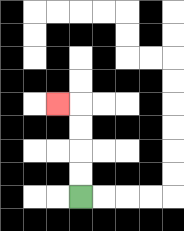{'start': '[3, 8]', 'end': '[2, 4]', 'path_directions': 'U,U,U,U,L', 'path_coordinates': '[[3, 8], [3, 7], [3, 6], [3, 5], [3, 4], [2, 4]]'}